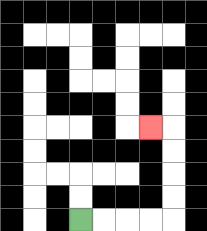{'start': '[3, 9]', 'end': '[6, 5]', 'path_directions': 'R,R,R,R,U,U,U,U,L', 'path_coordinates': '[[3, 9], [4, 9], [5, 9], [6, 9], [7, 9], [7, 8], [7, 7], [7, 6], [7, 5], [6, 5]]'}